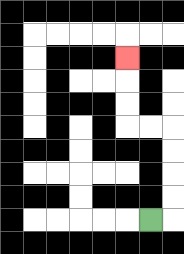{'start': '[6, 9]', 'end': '[5, 2]', 'path_directions': 'R,U,U,U,U,L,L,U,U,U', 'path_coordinates': '[[6, 9], [7, 9], [7, 8], [7, 7], [7, 6], [7, 5], [6, 5], [5, 5], [5, 4], [5, 3], [5, 2]]'}